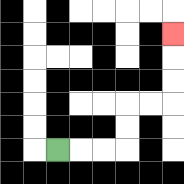{'start': '[2, 6]', 'end': '[7, 1]', 'path_directions': 'R,R,R,U,U,R,R,U,U,U', 'path_coordinates': '[[2, 6], [3, 6], [4, 6], [5, 6], [5, 5], [5, 4], [6, 4], [7, 4], [7, 3], [7, 2], [7, 1]]'}